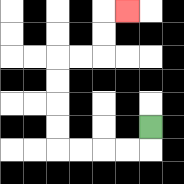{'start': '[6, 5]', 'end': '[5, 0]', 'path_directions': 'D,L,L,L,L,U,U,U,U,R,R,U,U,R', 'path_coordinates': '[[6, 5], [6, 6], [5, 6], [4, 6], [3, 6], [2, 6], [2, 5], [2, 4], [2, 3], [2, 2], [3, 2], [4, 2], [4, 1], [4, 0], [5, 0]]'}